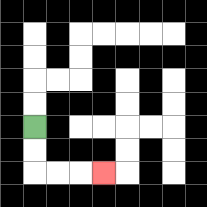{'start': '[1, 5]', 'end': '[4, 7]', 'path_directions': 'D,D,R,R,R', 'path_coordinates': '[[1, 5], [1, 6], [1, 7], [2, 7], [3, 7], [4, 7]]'}